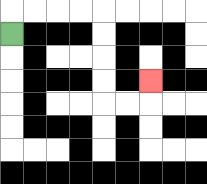{'start': '[0, 1]', 'end': '[6, 3]', 'path_directions': 'U,R,R,R,R,D,D,D,D,R,R,U', 'path_coordinates': '[[0, 1], [0, 0], [1, 0], [2, 0], [3, 0], [4, 0], [4, 1], [4, 2], [4, 3], [4, 4], [5, 4], [6, 4], [6, 3]]'}